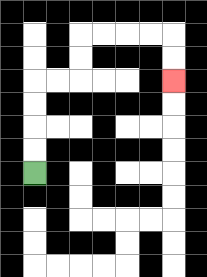{'start': '[1, 7]', 'end': '[7, 3]', 'path_directions': 'U,U,U,U,R,R,U,U,R,R,R,R,D,D', 'path_coordinates': '[[1, 7], [1, 6], [1, 5], [1, 4], [1, 3], [2, 3], [3, 3], [3, 2], [3, 1], [4, 1], [5, 1], [6, 1], [7, 1], [7, 2], [7, 3]]'}